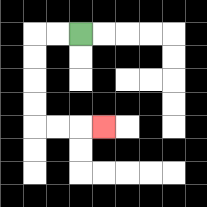{'start': '[3, 1]', 'end': '[4, 5]', 'path_directions': 'L,L,D,D,D,D,R,R,R', 'path_coordinates': '[[3, 1], [2, 1], [1, 1], [1, 2], [1, 3], [1, 4], [1, 5], [2, 5], [3, 5], [4, 5]]'}